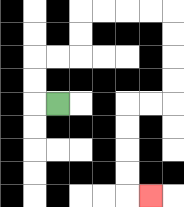{'start': '[2, 4]', 'end': '[6, 8]', 'path_directions': 'L,U,U,R,R,U,U,R,R,R,R,D,D,D,D,L,L,D,D,D,D,R', 'path_coordinates': '[[2, 4], [1, 4], [1, 3], [1, 2], [2, 2], [3, 2], [3, 1], [3, 0], [4, 0], [5, 0], [6, 0], [7, 0], [7, 1], [7, 2], [7, 3], [7, 4], [6, 4], [5, 4], [5, 5], [5, 6], [5, 7], [5, 8], [6, 8]]'}